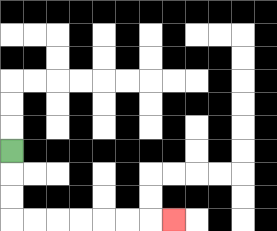{'start': '[0, 6]', 'end': '[7, 9]', 'path_directions': 'D,D,D,R,R,R,R,R,R,R', 'path_coordinates': '[[0, 6], [0, 7], [0, 8], [0, 9], [1, 9], [2, 9], [3, 9], [4, 9], [5, 9], [6, 9], [7, 9]]'}